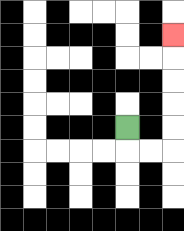{'start': '[5, 5]', 'end': '[7, 1]', 'path_directions': 'D,R,R,U,U,U,U,U', 'path_coordinates': '[[5, 5], [5, 6], [6, 6], [7, 6], [7, 5], [7, 4], [7, 3], [7, 2], [7, 1]]'}